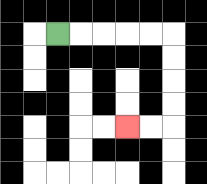{'start': '[2, 1]', 'end': '[5, 5]', 'path_directions': 'R,R,R,R,R,D,D,D,D,L,L', 'path_coordinates': '[[2, 1], [3, 1], [4, 1], [5, 1], [6, 1], [7, 1], [7, 2], [7, 3], [7, 4], [7, 5], [6, 5], [5, 5]]'}